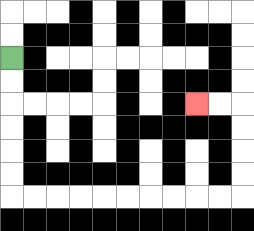{'start': '[0, 2]', 'end': '[8, 4]', 'path_directions': 'D,D,D,D,D,D,R,R,R,R,R,R,R,R,R,R,U,U,U,U,L,L', 'path_coordinates': '[[0, 2], [0, 3], [0, 4], [0, 5], [0, 6], [0, 7], [0, 8], [1, 8], [2, 8], [3, 8], [4, 8], [5, 8], [6, 8], [7, 8], [8, 8], [9, 8], [10, 8], [10, 7], [10, 6], [10, 5], [10, 4], [9, 4], [8, 4]]'}